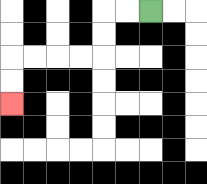{'start': '[6, 0]', 'end': '[0, 4]', 'path_directions': 'L,L,D,D,L,L,L,L,D,D', 'path_coordinates': '[[6, 0], [5, 0], [4, 0], [4, 1], [4, 2], [3, 2], [2, 2], [1, 2], [0, 2], [0, 3], [0, 4]]'}